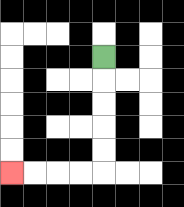{'start': '[4, 2]', 'end': '[0, 7]', 'path_directions': 'D,D,D,D,D,L,L,L,L', 'path_coordinates': '[[4, 2], [4, 3], [4, 4], [4, 5], [4, 6], [4, 7], [3, 7], [2, 7], [1, 7], [0, 7]]'}